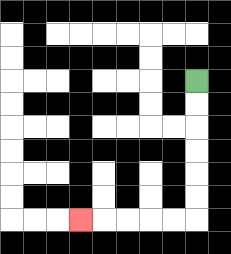{'start': '[8, 3]', 'end': '[3, 9]', 'path_directions': 'D,D,D,D,D,D,L,L,L,L,L', 'path_coordinates': '[[8, 3], [8, 4], [8, 5], [8, 6], [8, 7], [8, 8], [8, 9], [7, 9], [6, 9], [5, 9], [4, 9], [3, 9]]'}